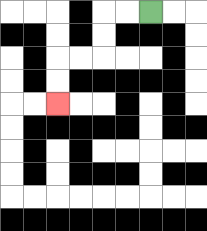{'start': '[6, 0]', 'end': '[2, 4]', 'path_directions': 'L,L,D,D,L,L,D,D', 'path_coordinates': '[[6, 0], [5, 0], [4, 0], [4, 1], [4, 2], [3, 2], [2, 2], [2, 3], [2, 4]]'}